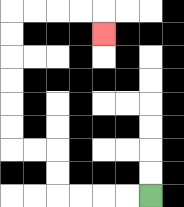{'start': '[6, 8]', 'end': '[4, 1]', 'path_directions': 'L,L,L,L,U,U,L,L,U,U,U,U,U,U,R,R,R,R,D', 'path_coordinates': '[[6, 8], [5, 8], [4, 8], [3, 8], [2, 8], [2, 7], [2, 6], [1, 6], [0, 6], [0, 5], [0, 4], [0, 3], [0, 2], [0, 1], [0, 0], [1, 0], [2, 0], [3, 0], [4, 0], [4, 1]]'}